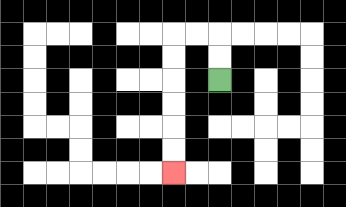{'start': '[9, 3]', 'end': '[7, 7]', 'path_directions': 'U,U,L,L,D,D,D,D,D,D', 'path_coordinates': '[[9, 3], [9, 2], [9, 1], [8, 1], [7, 1], [7, 2], [7, 3], [7, 4], [7, 5], [7, 6], [7, 7]]'}